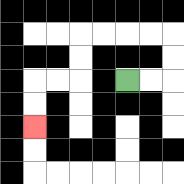{'start': '[5, 3]', 'end': '[1, 5]', 'path_directions': 'R,R,U,U,L,L,L,L,D,D,L,L,D,D', 'path_coordinates': '[[5, 3], [6, 3], [7, 3], [7, 2], [7, 1], [6, 1], [5, 1], [4, 1], [3, 1], [3, 2], [3, 3], [2, 3], [1, 3], [1, 4], [1, 5]]'}